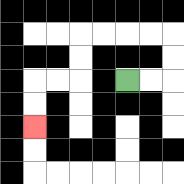{'start': '[5, 3]', 'end': '[1, 5]', 'path_directions': 'R,R,U,U,L,L,L,L,D,D,L,L,D,D', 'path_coordinates': '[[5, 3], [6, 3], [7, 3], [7, 2], [7, 1], [6, 1], [5, 1], [4, 1], [3, 1], [3, 2], [3, 3], [2, 3], [1, 3], [1, 4], [1, 5]]'}